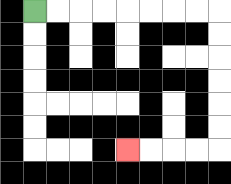{'start': '[1, 0]', 'end': '[5, 6]', 'path_directions': 'R,R,R,R,R,R,R,R,D,D,D,D,D,D,L,L,L,L', 'path_coordinates': '[[1, 0], [2, 0], [3, 0], [4, 0], [5, 0], [6, 0], [7, 0], [8, 0], [9, 0], [9, 1], [9, 2], [9, 3], [9, 4], [9, 5], [9, 6], [8, 6], [7, 6], [6, 6], [5, 6]]'}